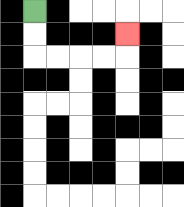{'start': '[1, 0]', 'end': '[5, 1]', 'path_directions': 'D,D,R,R,R,R,U', 'path_coordinates': '[[1, 0], [1, 1], [1, 2], [2, 2], [3, 2], [4, 2], [5, 2], [5, 1]]'}